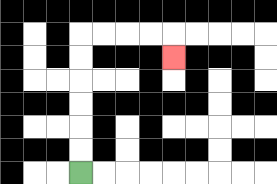{'start': '[3, 7]', 'end': '[7, 2]', 'path_directions': 'U,U,U,U,U,U,R,R,R,R,D', 'path_coordinates': '[[3, 7], [3, 6], [3, 5], [3, 4], [3, 3], [3, 2], [3, 1], [4, 1], [5, 1], [6, 1], [7, 1], [7, 2]]'}